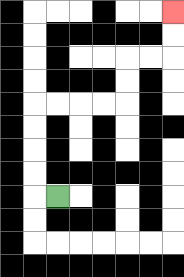{'start': '[2, 8]', 'end': '[7, 0]', 'path_directions': 'L,U,U,U,U,R,R,R,R,U,U,R,R,U,U', 'path_coordinates': '[[2, 8], [1, 8], [1, 7], [1, 6], [1, 5], [1, 4], [2, 4], [3, 4], [4, 4], [5, 4], [5, 3], [5, 2], [6, 2], [7, 2], [7, 1], [7, 0]]'}